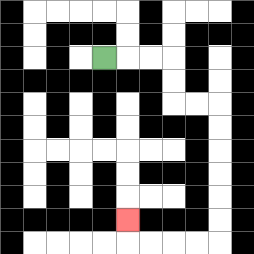{'start': '[4, 2]', 'end': '[5, 9]', 'path_directions': 'R,R,R,D,D,R,R,D,D,D,D,D,D,L,L,L,L,U', 'path_coordinates': '[[4, 2], [5, 2], [6, 2], [7, 2], [7, 3], [7, 4], [8, 4], [9, 4], [9, 5], [9, 6], [9, 7], [9, 8], [9, 9], [9, 10], [8, 10], [7, 10], [6, 10], [5, 10], [5, 9]]'}